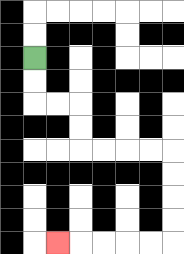{'start': '[1, 2]', 'end': '[2, 10]', 'path_directions': 'D,D,R,R,D,D,R,R,R,R,D,D,D,D,L,L,L,L,L', 'path_coordinates': '[[1, 2], [1, 3], [1, 4], [2, 4], [3, 4], [3, 5], [3, 6], [4, 6], [5, 6], [6, 6], [7, 6], [7, 7], [7, 8], [7, 9], [7, 10], [6, 10], [5, 10], [4, 10], [3, 10], [2, 10]]'}